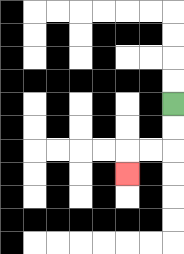{'start': '[7, 4]', 'end': '[5, 7]', 'path_directions': 'D,D,L,L,D', 'path_coordinates': '[[7, 4], [7, 5], [7, 6], [6, 6], [5, 6], [5, 7]]'}